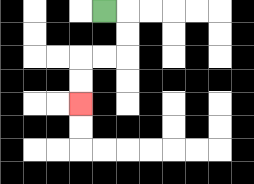{'start': '[4, 0]', 'end': '[3, 4]', 'path_directions': 'R,D,D,L,L,D,D', 'path_coordinates': '[[4, 0], [5, 0], [5, 1], [5, 2], [4, 2], [3, 2], [3, 3], [3, 4]]'}